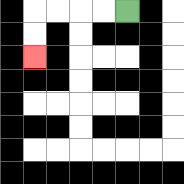{'start': '[5, 0]', 'end': '[1, 2]', 'path_directions': 'L,L,L,L,D,D', 'path_coordinates': '[[5, 0], [4, 0], [3, 0], [2, 0], [1, 0], [1, 1], [1, 2]]'}